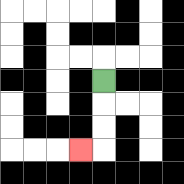{'start': '[4, 3]', 'end': '[3, 6]', 'path_directions': 'D,D,D,L', 'path_coordinates': '[[4, 3], [4, 4], [4, 5], [4, 6], [3, 6]]'}